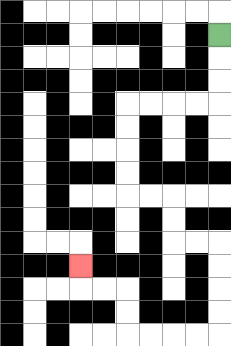{'start': '[9, 1]', 'end': '[3, 11]', 'path_directions': 'D,D,D,L,L,L,L,D,D,D,D,R,R,D,D,R,R,D,D,D,D,L,L,L,L,U,U,L,L,U', 'path_coordinates': '[[9, 1], [9, 2], [9, 3], [9, 4], [8, 4], [7, 4], [6, 4], [5, 4], [5, 5], [5, 6], [5, 7], [5, 8], [6, 8], [7, 8], [7, 9], [7, 10], [8, 10], [9, 10], [9, 11], [9, 12], [9, 13], [9, 14], [8, 14], [7, 14], [6, 14], [5, 14], [5, 13], [5, 12], [4, 12], [3, 12], [3, 11]]'}